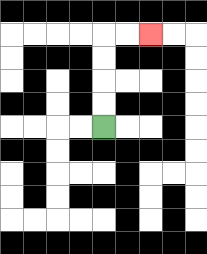{'start': '[4, 5]', 'end': '[6, 1]', 'path_directions': 'U,U,U,U,R,R', 'path_coordinates': '[[4, 5], [4, 4], [4, 3], [4, 2], [4, 1], [5, 1], [6, 1]]'}